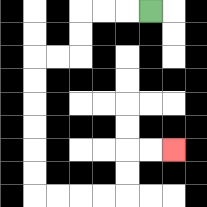{'start': '[6, 0]', 'end': '[7, 6]', 'path_directions': 'L,L,L,D,D,L,L,D,D,D,D,D,D,R,R,R,R,U,U,R,R', 'path_coordinates': '[[6, 0], [5, 0], [4, 0], [3, 0], [3, 1], [3, 2], [2, 2], [1, 2], [1, 3], [1, 4], [1, 5], [1, 6], [1, 7], [1, 8], [2, 8], [3, 8], [4, 8], [5, 8], [5, 7], [5, 6], [6, 6], [7, 6]]'}